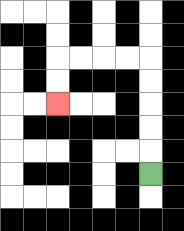{'start': '[6, 7]', 'end': '[2, 4]', 'path_directions': 'U,U,U,U,U,L,L,L,L,D,D', 'path_coordinates': '[[6, 7], [6, 6], [6, 5], [6, 4], [6, 3], [6, 2], [5, 2], [4, 2], [3, 2], [2, 2], [2, 3], [2, 4]]'}